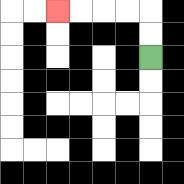{'start': '[6, 2]', 'end': '[2, 0]', 'path_directions': 'U,U,L,L,L,L', 'path_coordinates': '[[6, 2], [6, 1], [6, 0], [5, 0], [4, 0], [3, 0], [2, 0]]'}